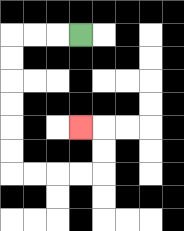{'start': '[3, 1]', 'end': '[3, 5]', 'path_directions': 'L,L,L,D,D,D,D,D,D,R,R,R,R,U,U,L', 'path_coordinates': '[[3, 1], [2, 1], [1, 1], [0, 1], [0, 2], [0, 3], [0, 4], [0, 5], [0, 6], [0, 7], [1, 7], [2, 7], [3, 7], [4, 7], [4, 6], [4, 5], [3, 5]]'}